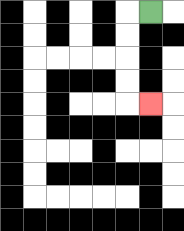{'start': '[6, 0]', 'end': '[6, 4]', 'path_directions': 'L,D,D,D,D,R', 'path_coordinates': '[[6, 0], [5, 0], [5, 1], [5, 2], [5, 3], [5, 4], [6, 4]]'}